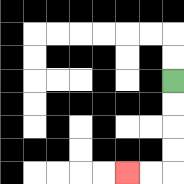{'start': '[7, 3]', 'end': '[5, 7]', 'path_directions': 'D,D,D,D,L,L', 'path_coordinates': '[[7, 3], [7, 4], [7, 5], [7, 6], [7, 7], [6, 7], [5, 7]]'}